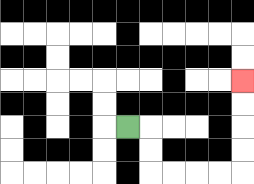{'start': '[5, 5]', 'end': '[10, 3]', 'path_directions': 'R,D,D,R,R,R,R,U,U,U,U', 'path_coordinates': '[[5, 5], [6, 5], [6, 6], [6, 7], [7, 7], [8, 7], [9, 7], [10, 7], [10, 6], [10, 5], [10, 4], [10, 3]]'}